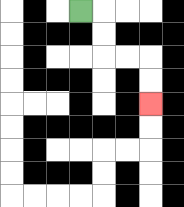{'start': '[3, 0]', 'end': '[6, 4]', 'path_directions': 'R,D,D,R,R,D,D', 'path_coordinates': '[[3, 0], [4, 0], [4, 1], [4, 2], [5, 2], [6, 2], [6, 3], [6, 4]]'}